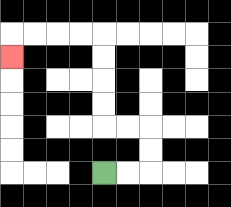{'start': '[4, 7]', 'end': '[0, 2]', 'path_directions': 'R,R,U,U,L,L,U,U,U,U,L,L,L,L,D', 'path_coordinates': '[[4, 7], [5, 7], [6, 7], [6, 6], [6, 5], [5, 5], [4, 5], [4, 4], [4, 3], [4, 2], [4, 1], [3, 1], [2, 1], [1, 1], [0, 1], [0, 2]]'}